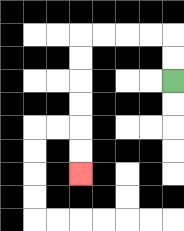{'start': '[7, 3]', 'end': '[3, 7]', 'path_directions': 'U,U,L,L,L,L,D,D,D,D,D,D', 'path_coordinates': '[[7, 3], [7, 2], [7, 1], [6, 1], [5, 1], [4, 1], [3, 1], [3, 2], [3, 3], [3, 4], [3, 5], [3, 6], [3, 7]]'}